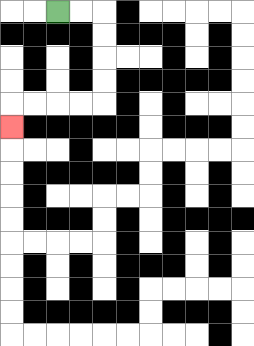{'start': '[2, 0]', 'end': '[0, 5]', 'path_directions': 'R,R,D,D,D,D,L,L,L,L,D', 'path_coordinates': '[[2, 0], [3, 0], [4, 0], [4, 1], [4, 2], [4, 3], [4, 4], [3, 4], [2, 4], [1, 4], [0, 4], [0, 5]]'}